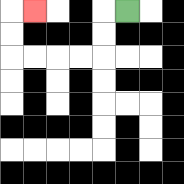{'start': '[5, 0]', 'end': '[1, 0]', 'path_directions': 'L,D,D,L,L,L,L,U,U,R', 'path_coordinates': '[[5, 0], [4, 0], [4, 1], [4, 2], [3, 2], [2, 2], [1, 2], [0, 2], [0, 1], [0, 0], [1, 0]]'}